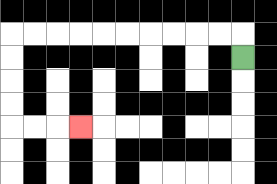{'start': '[10, 2]', 'end': '[3, 5]', 'path_directions': 'U,L,L,L,L,L,L,L,L,L,L,D,D,D,D,R,R,R', 'path_coordinates': '[[10, 2], [10, 1], [9, 1], [8, 1], [7, 1], [6, 1], [5, 1], [4, 1], [3, 1], [2, 1], [1, 1], [0, 1], [0, 2], [0, 3], [0, 4], [0, 5], [1, 5], [2, 5], [3, 5]]'}